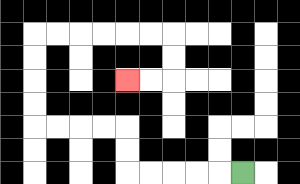{'start': '[10, 7]', 'end': '[5, 3]', 'path_directions': 'L,L,L,L,L,U,U,L,L,L,L,U,U,U,U,R,R,R,R,R,R,D,D,L,L', 'path_coordinates': '[[10, 7], [9, 7], [8, 7], [7, 7], [6, 7], [5, 7], [5, 6], [5, 5], [4, 5], [3, 5], [2, 5], [1, 5], [1, 4], [1, 3], [1, 2], [1, 1], [2, 1], [3, 1], [4, 1], [5, 1], [6, 1], [7, 1], [7, 2], [7, 3], [6, 3], [5, 3]]'}